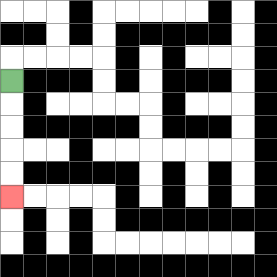{'start': '[0, 3]', 'end': '[0, 8]', 'path_directions': 'D,D,D,D,D', 'path_coordinates': '[[0, 3], [0, 4], [0, 5], [0, 6], [0, 7], [0, 8]]'}